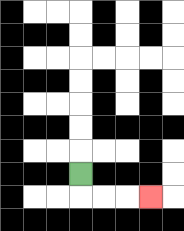{'start': '[3, 7]', 'end': '[6, 8]', 'path_directions': 'D,R,R,R', 'path_coordinates': '[[3, 7], [3, 8], [4, 8], [5, 8], [6, 8]]'}